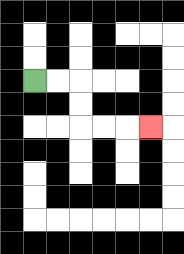{'start': '[1, 3]', 'end': '[6, 5]', 'path_directions': 'R,R,D,D,R,R,R', 'path_coordinates': '[[1, 3], [2, 3], [3, 3], [3, 4], [3, 5], [4, 5], [5, 5], [6, 5]]'}